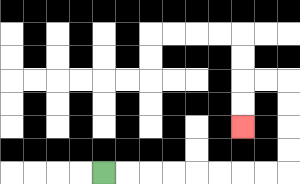{'start': '[4, 7]', 'end': '[10, 5]', 'path_directions': 'R,R,R,R,R,R,R,R,U,U,U,U,L,L,D,D', 'path_coordinates': '[[4, 7], [5, 7], [6, 7], [7, 7], [8, 7], [9, 7], [10, 7], [11, 7], [12, 7], [12, 6], [12, 5], [12, 4], [12, 3], [11, 3], [10, 3], [10, 4], [10, 5]]'}